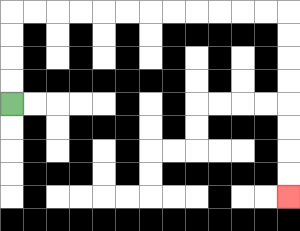{'start': '[0, 4]', 'end': '[12, 8]', 'path_directions': 'U,U,U,U,R,R,R,R,R,R,R,R,R,R,R,R,D,D,D,D,D,D,D,D', 'path_coordinates': '[[0, 4], [0, 3], [0, 2], [0, 1], [0, 0], [1, 0], [2, 0], [3, 0], [4, 0], [5, 0], [6, 0], [7, 0], [8, 0], [9, 0], [10, 0], [11, 0], [12, 0], [12, 1], [12, 2], [12, 3], [12, 4], [12, 5], [12, 6], [12, 7], [12, 8]]'}